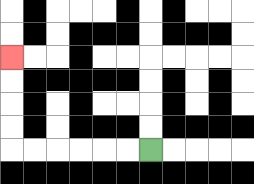{'start': '[6, 6]', 'end': '[0, 2]', 'path_directions': 'L,L,L,L,L,L,U,U,U,U', 'path_coordinates': '[[6, 6], [5, 6], [4, 6], [3, 6], [2, 6], [1, 6], [0, 6], [0, 5], [0, 4], [0, 3], [0, 2]]'}